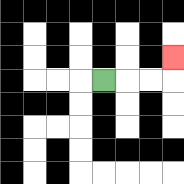{'start': '[4, 3]', 'end': '[7, 2]', 'path_directions': 'R,R,R,U', 'path_coordinates': '[[4, 3], [5, 3], [6, 3], [7, 3], [7, 2]]'}